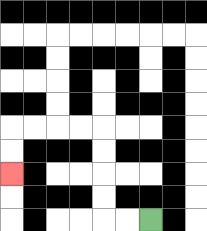{'start': '[6, 9]', 'end': '[0, 7]', 'path_directions': 'L,L,U,U,U,U,L,L,L,L,D,D', 'path_coordinates': '[[6, 9], [5, 9], [4, 9], [4, 8], [4, 7], [4, 6], [4, 5], [3, 5], [2, 5], [1, 5], [0, 5], [0, 6], [0, 7]]'}